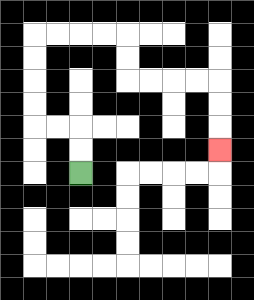{'start': '[3, 7]', 'end': '[9, 6]', 'path_directions': 'U,U,L,L,U,U,U,U,R,R,R,R,D,D,R,R,R,R,D,D,D', 'path_coordinates': '[[3, 7], [3, 6], [3, 5], [2, 5], [1, 5], [1, 4], [1, 3], [1, 2], [1, 1], [2, 1], [3, 1], [4, 1], [5, 1], [5, 2], [5, 3], [6, 3], [7, 3], [8, 3], [9, 3], [9, 4], [9, 5], [9, 6]]'}